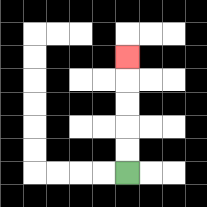{'start': '[5, 7]', 'end': '[5, 2]', 'path_directions': 'U,U,U,U,U', 'path_coordinates': '[[5, 7], [5, 6], [5, 5], [5, 4], [5, 3], [5, 2]]'}